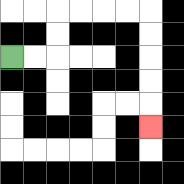{'start': '[0, 2]', 'end': '[6, 5]', 'path_directions': 'R,R,U,U,R,R,R,R,D,D,D,D,D', 'path_coordinates': '[[0, 2], [1, 2], [2, 2], [2, 1], [2, 0], [3, 0], [4, 0], [5, 0], [6, 0], [6, 1], [6, 2], [6, 3], [6, 4], [6, 5]]'}